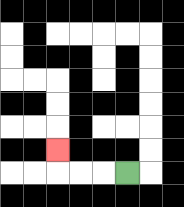{'start': '[5, 7]', 'end': '[2, 6]', 'path_directions': 'L,L,L,U', 'path_coordinates': '[[5, 7], [4, 7], [3, 7], [2, 7], [2, 6]]'}